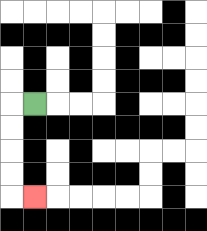{'start': '[1, 4]', 'end': '[1, 8]', 'path_directions': 'L,D,D,D,D,R', 'path_coordinates': '[[1, 4], [0, 4], [0, 5], [0, 6], [0, 7], [0, 8], [1, 8]]'}